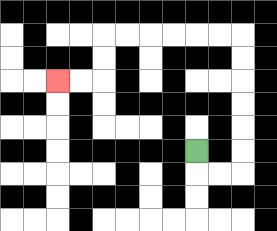{'start': '[8, 6]', 'end': '[2, 3]', 'path_directions': 'D,R,R,U,U,U,U,U,U,L,L,L,L,L,L,D,D,L,L', 'path_coordinates': '[[8, 6], [8, 7], [9, 7], [10, 7], [10, 6], [10, 5], [10, 4], [10, 3], [10, 2], [10, 1], [9, 1], [8, 1], [7, 1], [6, 1], [5, 1], [4, 1], [4, 2], [4, 3], [3, 3], [2, 3]]'}